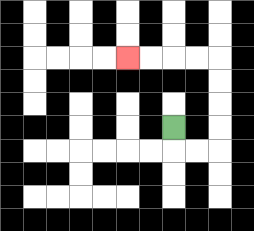{'start': '[7, 5]', 'end': '[5, 2]', 'path_directions': 'D,R,R,U,U,U,U,L,L,L,L', 'path_coordinates': '[[7, 5], [7, 6], [8, 6], [9, 6], [9, 5], [9, 4], [9, 3], [9, 2], [8, 2], [7, 2], [6, 2], [5, 2]]'}